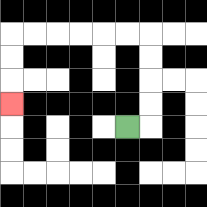{'start': '[5, 5]', 'end': '[0, 4]', 'path_directions': 'R,U,U,U,U,L,L,L,L,L,L,D,D,D', 'path_coordinates': '[[5, 5], [6, 5], [6, 4], [6, 3], [6, 2], [6, 1], [5, 1], [4, 1], [3, 1], [2, 1], [1, 1], [0, 1], [0, 2], [0, 3], [0, 4]]'}